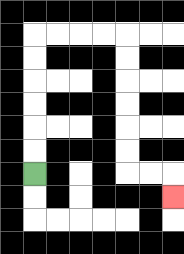{'start': '[1, 7]', 'end': '[7, 8]', 'path_directions': 'U,U,U,U,U,U,R,R,R,R,D,D,D,D,D,D,R,R,D', 'path_coordinates': '[[1, 7], [1, 6], [1, 5], [1, 4], [1, 3], [1, 2], [1, 1], [2, 1], [3, 1], [4, 1], [5, 1], [5, 2], [5, 3], [5, 4], [5, 5], [5, 6], [5, 7], [6, 7], [7, 7], [7, 8]]'}